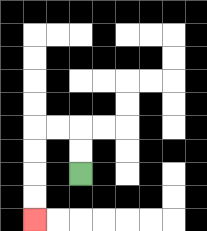{'start': '[3, 7]', 'end': '[1, 9]', 'path_directions': 'U,U,L,L,D,D,D,D', 'path_coordinates': '[[3, 7], [3, 6], [3, 5], [2, 5], [1, 5], [1, 6], [1, 7], [1, 8], [1, 9]]'}